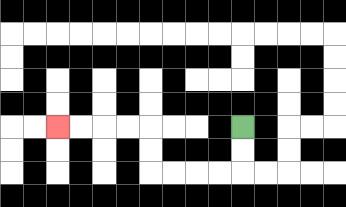{'start': '[10, 5]', 'end': '[2, 5]', 'path_directions': 'D,D,L,L,L,L,U,U,L,L,L,L', 'path_coordinates': '[[10, 5], [10, 6], [10, 7], [9, 7], [8, 7], [7, 7], [6, 7], [6, 6], [6, 5], [5, 5], [4, 5], [3, 5], [2, 5]]'}